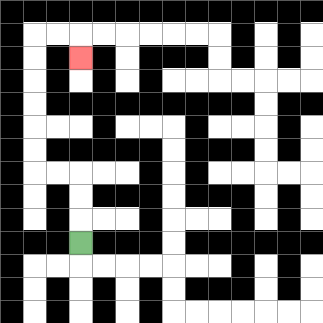{'start': '[3, 10]', 'end': '[3, 2]', 'path_directions': 'U,U,U,L,L,U,U,U,U,U,U,R,R,D', 'path_coordinates': '[[3, 10], [3, 9], [3, 8], [3, 7], [2, 7], [1, 7], [1, 6], [1, 5], [1, 4], [1, 3], [1, 2], [1, 1], [2, 1], [3, 1], [3, 2]]'}